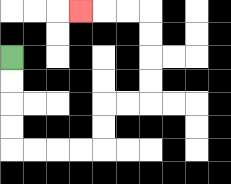{'start': '[0, 2]', 'end': '[3, 0]', 'path_directions': 'D,D,D,D,R,R,R,R,U,U,R,R,U,U,U,U,L,L,L', 'path_coordinates': '[[0, 2], [0, 3], [0, 4], [0, 5], [0, 6], [1, 6], [2, 6], [3, 6], [4, 6], [4, 5], [4, 4], [5, 4], [6, 4], [6, 3], [6, 2], [6, 1], [6, 0], [5, 0], [4, 0], [3, 0]]'}